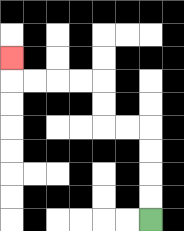{'start': '[6, 9]', 'end': '[0, 2]', 'path_directions': 'U,U,U,U,L,L,U,U,L,L,L,L,U', 'path_coordinates': '[[6, 9], [6, 8], [6, 7], [6, 6], [6, 5], [5, 5], [4, 5], [4, 4], [4, 3], [3, 3], [2, 3], [1, 3], [0, 3], [0, 2]]'}